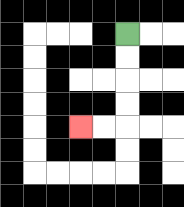{'start': '[5, 1]', 'end': '[3, 5]', 'path_directions': 'D,D,D,D,L,L', 'path_coordinates': '[[5, 1], [5, 2], [5, 3], [5, 4], [5, 5], [4, 5], [3, 5]]'}